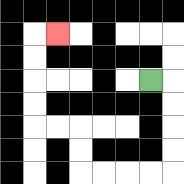{'start': '[6, 3]', 'end': '[2, 1]', 'path_directions': 'R,D,D,D,D,L,L,L,L,U,U,L,L,U,U,U,U,R', 'path_coordinates': '[[6, 3], [7, 3], [7, 4], [7, 5], [7, 6], [7, 7], [6, 7], [5, 7], [4, 7], [3, 7], [3, 6], [3, 5], [2, 5], [1, 5], [1, 4], [1, 3], [1, 2], [1, 1], [2, 1]]'}